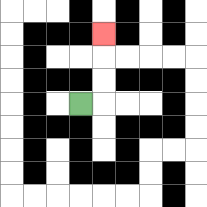{'start': '[3, 4]', 'end': '[4, 1]', 'path_directions': 'R,U,U,U', 'path_coordinates': '[[3, 4], [4, 4], [4, 3], [4, 2], [4, 1]]'}